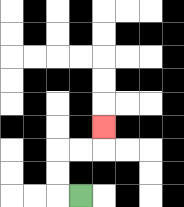{'start': '[3, 8]', 'end': '[4, 5]', 'path_directions': 'L,U,U,R,R,U', 'path_coordinates': '[[3, 8], [2, 8], [2, 7], [2, 6], [3, 6], [4, 6], [4, 5]]'}